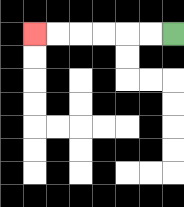{'start': '[7, 1]', 'end': '[1, 1]', 'path_directions': 'L,L,L,L,L,L', 'path_coordinates': '[[7, 1], [6, 1], [5, 1], [4, 1], [3, 1], [2, 1], [1, 1]]'}